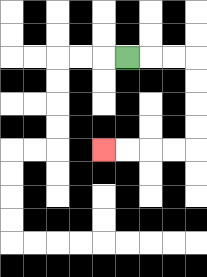{'start': '[5, 2]', 'end': '[4, 6]', 'path_directions': 'R,R,R,D,D,D,D,L,L,L,L', 'path_coordinates': '[[5, 2], [6, 2], [7, 2], [8, 2], [8, 3], [8, 4], [8, 5], [8, 6], [7, 6], [6, 6], [5, 6], [4, 6]]'}